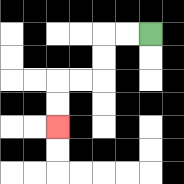{'start': '[6, 1]', 'end': '[2, 5]', 'path_directions': 'L,L,D,D,L,L,D,D', 'path_coordinates': '[[6, 1], [5, 1], [4, 1], [4, 2], [4, 3], [3, 3], [2, 3], [2, 4], [2, 5]]'}